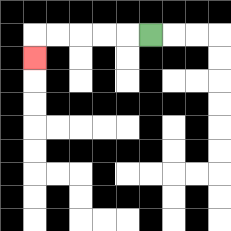{'start': '[6, 1]', 'end': '[1, 2]', 'path_directions': 'L,L,L,L,L,D', 'path_coordinates': '[[6, 1], [5, 1], [4, 1], [3, 1], [2, 1], [1, 1], [1, 2]]'}